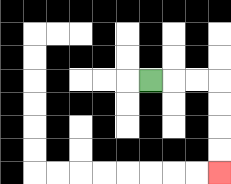{'start': '[6, 3]', 'end': '[9, 7]', 'path_directions': 'R,R,R,D,D,D,D', 'path_coordinates': '[[6, 3], [7, 3], [8, 3], [9, 3], [9, 4], [9, 5], [9, 6], [9, 7]]'}